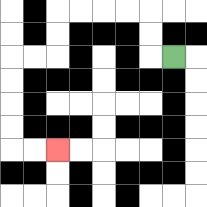{'start': '[7, 2]', 'end': '[2, 6]', 'path_directions': 'L,U,U,L,L,L,L,D,D,L,L,D,D,D,D,R,R', 'path_coordinates': '[[7, 2], [6, 2], [6, 1], [6, 0], [5, 0], [4, 0], [3, 0], [2, 0], [2, 1], [2, 2], [1, 2], [0, 2], [0, 3], [0, 4], [0, 5], [0, 6], [1, 6], [2, 6]]'}